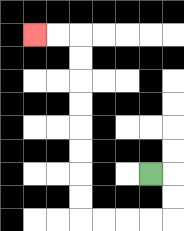{'start': '[6, 7]', 'end': '[1, 1]', 'path_directions': 'R,D,D,L,L,L,L,U,U,U,U,U,U,U,U,L,L', 'path_coordinates': '[[6, 7], [7, 7], [7, 8], [7, 9], [6, 9], [5, 9], [4, 9], [3, 9], [3, 8], [3, 7], [3, 6], [3, 5], [3, 4], [3, 3], [3, 2], [3, 1], [2, 1], [1, 1]]'}